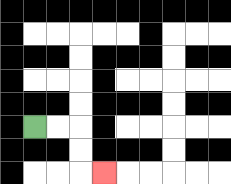{'start': '[1, 5]', 'end': '[4, 7]', 'path_directions': 'R,R,D,D,R', 'path_coordinates': '[[1, 5], [2, 5], [3, 5], [3, 6], [3, 7], [4, 7]]'}